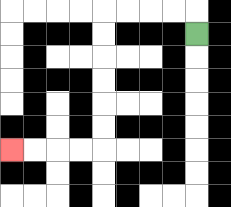{'start': '[8, 1]', 'end': '[0, 6]', 'path_directions': 'U,L,L,L,L,D,D,D,D,D,D,L,L,L,L', 'path_coordinates': '[[8, 1], [8, 0], [7, 0], [6, 0], [5, 0], [4, 0], [4, 1], [4, 2], [4, 3], [4, 4], [4, 5], [4, 6], [3, 6], [2, 6], [1, 6], [0, 6]]'}